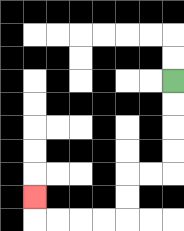{'start': '[7, 3]', 'end': '[1, 8]', 'path_directions': 'D,D,D,D,L,L,D,D,L,L,L,L,U', 'path_coordinates': '[[7, 3], [7, 4], [7, 5], [7, 6], [7, 7], [6, 7], [5, 7], [5, 8], [5, 9], [4, 9], [3, 9], [2, 9], [1, 9], [1, 8]]'}